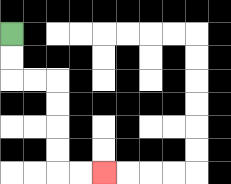{'start': '[0, 1]', 'end': '[4, 7]', 'path_directions': 'D,D,R,R,D,D,D,D,R,R', 'path_coordinates': '[[0, 1], [0, 2], [0, 3], [1, 3], [2, 3], [2, 4], [2, 5], [2, 6], [2, 7], [3, 7], [4, 7]]'}